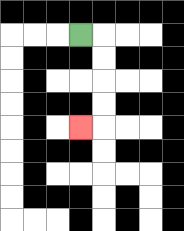{'start': '[3, 1]', 'end': '[3, 5]', 'path_directions': 'R,D,D,D,D,L', 'path_coordinates': '[[3, 1], [4, 1], [4, 2], [4, 3], [4, 4], [4, 5], [3, 5]]'}